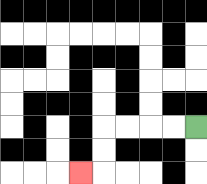{'start': '[8, 5]', 'end': '[3, 7]', 'path_directions': 'L,L,L,L,D,D,L', 'path_coordinates': '[[8, 5], [7, 5], [6, 5], [5, 5], [4, 5], [4, 6], [4, 7], [3, 7]]'}